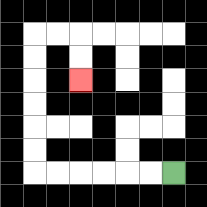{'start': '[7, 7]', 'end': '[3, 3]', 'path_directions': 'L,L,L,L,L,L,U,U,U,U,U,U,R,R,D,D', 'path_coordinates': '[[7, 7], [6, 7], [5, 7], [4, 7], [3, 7], [2, 7], [1, 7], [1, 6], [1, 5], [1, 4], [1, 3], [1, 2], [1, 1], [2, 1], [3, 1], [3, 2], [3, 3]]'}